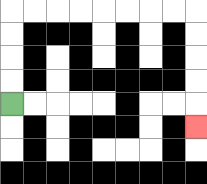{'start': '[0, 4]', 'end': '[8, 5]', 'path_directions': 'U,U,U,U,R,R,R,R,R,R,R,R,D,D,D,D,D', 'path_coordinates': '[[0, 4], [0, 3], [0, 2], [0, 1], [0, 0], [1, 0], [2, 0], [3, 0], [4, 0], [5, 0], [6, 0], [7, 0], [8, 0], [8, 1], [8, 2], [8, 3], [8, 4], [8, 5]]'}